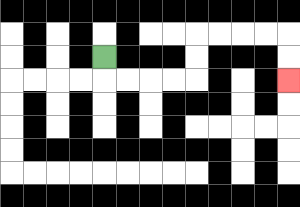{'start': '[4, 2]', 'end': '[12, 3]', 'path_directions': 'D,R,R,R,R,U,U,R,R,R,R,D,D', 'path_coordinates': '[[4, 2], [4, 3], [5, 3], [6, 3], [7, 3], [8, 3], [8, 2], [8, 1], [9, 1], [10, 1], [11, 1], [12, 1], [12, 2], [12, 3]]'}